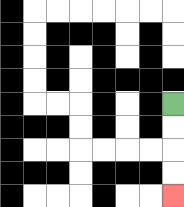{'start': '[7, 4]', 'end': '[7, 8]', 'path_directions': 'D,D,D,D', 'path_coordinates': '[[7, 4], [7, 5], [7, 6], [7, 7], [7, 8]]'}